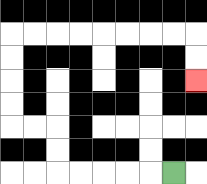{'start': '[7, 7]', 'end': '[8, 3]', 'path_directions': 'L,L,L,L,L,U,U,L,L,U,U,U,U,R,R,R,R,R,R,R,R,D,D', 'path_coordinates': '[[7, 7], [6, 7], [5, 7], [4, 7], [3, 7], [2, 7], [2, 6], [2, 5], [1, 5], [0, 5], [0, 4], [0, 3], [0, 2], [0, 1], [1, 1], [2, 1], [3, 1], [4, 1], [5, 1], [6, 1], [7, 1], [8, 1], [8, 2], [8, 3]]'}